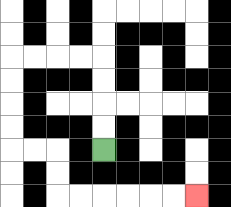{'start': '[4, 6]', 'end': '[8, 8]', 'path_directions': 'U,U,U,U,L,L,L,L,D,D,D,D,R,R,D,D,R,R,R,R,R,R', 'path_coordinates': '[[4, 6], [4, 5], [4, 4], [4, 3], [4, 2], [3, 2], [2, 2], [1, 2], [0, 2], [0, 3], [0, 4], [0, 5], [0, 6], [1, 6], [2, 6], [2, 7], [2, 8], [3, 8], [4, 8], [5, 8], [6, 8], [7, 8], [8, 8]]'}